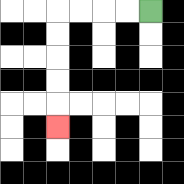{'start': '[6, 0]', 'end': '[2, 5]', 'path_directions': 'L,L,L,L,D,D,D,D,D', 'path_coordinates': '[[6, 0], [5, 0], [4, 0], [3, 0], [2, 0], [2, 1], [2, 2], [2, 3], [2, 4], [2, 5]]'}